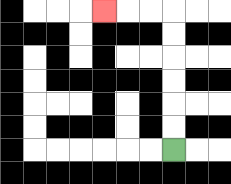{'start': '[7, 6]', 'end': '[4, 0]', 'path_directions': 'U,U,U,U,U,U,L,L,L', 'path_coordinates': '[[7, 6], [7, 5], [7, 4], [7, 3], [7, 2], [7, 1], [7, 0], [6, 0], [5, 0], [4, 0]]'}